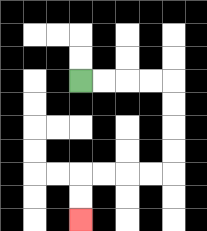{'start': '[3, 3]', 'end': '[3, 9]', 'path_directions': 'R,R,R,R,D,D,D,D,L,L,L,L,D,D', 'path_coordinates': '[[3, 3], [4, 3], [5, 3], [6, 3], [7, 3], [7, 4], [7, 5], [7, 6], [7, 7], [6, 7], [5, 7], [4, 7], [3, 7], [3, 8], [3, 9]]'}